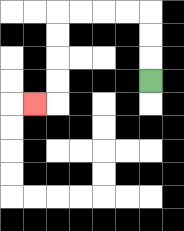{'start': '[6, 3]', 'end': '[1, 4]', 'path_directions': 'U,U,U,L,L,L,L,D,D,D,D,L', 'path_coordinates': '[[6, 3], [6, 2], [6, 1], [6, 0], [5, 0], [4, 0], [3, 0], [2, 0], [2, 1], [2, 2], [2, 3], [2, 4], [1, 4]]'}